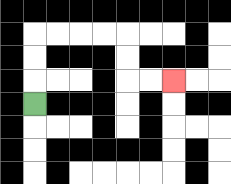{'start': '[1, 4]', 'end': '[7, 3]', 'path_directions': 'U,U,U,R,R,R,R,D,D,R,R', 'path_coordinates': '[[1, 4], [1, 3], [1, 2], [1, 1], [2, 1], [3, 1], [4, 1], [5, 1], [5, 2], [5, 3], [6, 3], [7, 3]]'}